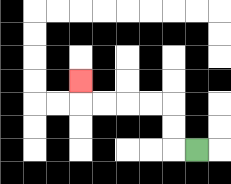{'start': '[8, 6]', 'end': '[3, 3]', 'path_directions': 'L,U,U,L,L,L,L,U', 'path_coordinates': '[[8, 6], [7, 6], [7, 5], [7, 4], [6, 4], [5, 4], [4, 4], [3, 4], [3, 3]]'}